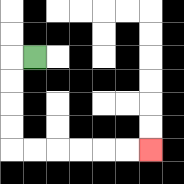{'start': '[1, 2]', 'end': '[6, 6]', 'path_directions': 'L,D,D,D,D,R,R,R,R,R,R', 'path_coordinates': '[[1, 2], [0, 2], [0, 3], [0, 4], [0, 5], [0, 6], [1, 6], [2, 6], [3, 6], [4, 6], [5, 6], [6, 6]]'}